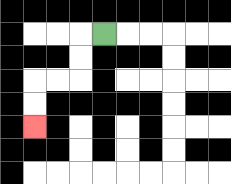{'start': '[4, 1]', 'end': '[1, 5]', 'path_directions': 'L,D,D,L,L,D,D', 'path_coordinates': '[[4, 1], [3, 1], [3, 2], [3, 3], [2, 3], [1, 3], [1, 4], [1, 5]]'}